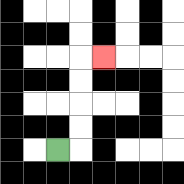{'start': '[2, 6]', 'end': '[4, 2]', 'path_directions': 'R,U,U,U,U,R', 'path_coordinates': '[[2, 6], [3, 6], [3, 5], [3, 4], [3, 3], [3, 2], [4, 2]]'}